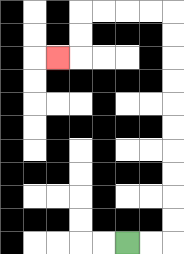{'start': '[5, 10]', 'end': '[2, 2]', 'path_directions': 'R,R,U,U,U,U,U,U,U,U,U,U,L,L,L,L,D,D,L', 'path_coordinates': '[[5, 10], [6, 10], [7, 10], [7, 9], [7, 8], [7, 7], [7, 6], [7, 5], [7, 4], [7, 3], [7, 2], [7, 1], [7, 0], [6, 0], [5, 0], [4, 0], [3, 0], [3, 1], [3, 2], [2, 2]]'}